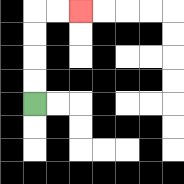{'start': '[1, 4]', 'end': '[3, 0]', 'path_directions': 'U,U,U,U,R,R', 'path_coordinates': '[[1, 4], [1, 3], [1, 2], [1, 1], [1, 0], [2, 0], [3, 0]]'}